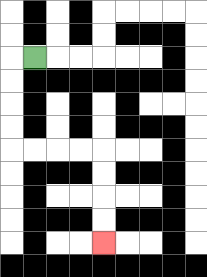{'start': '[1, 2]', 'end': '[4, 10]', 'path_directions': 'L,D,D,D,D,R,R,R,R,D,D,D,D', 'path_coordinates': '[[1, 2], [0, 2], [0, 3], [0, 4], [0, 5], [0, 6], [1, 6], [2, 6], [3, 6], [4, 6], [4, 7], [4, 8], [4, 9], [4, 10]]'}